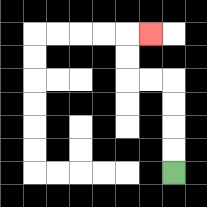{'start': '[7, 7]', 'end': '[6, 1]', 'path_directions': 'U,U,U,U,L,L,U,U,R', 'path_coordinates': '[[7, 7], [7, 6], [7, 5], [7, 4], [7, 3], [6, 3], [5, 3], [5, 2], [5, 1], [6, 1]]'}